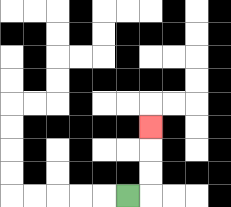{'start': '[5, 8]', 'end': '[6, 5]', 'path_directions': 'R,U,U,U', 'path_coordinates': '[[5, 8], [6, 8], [6, 7], [6, 6], [6, 5]]'}